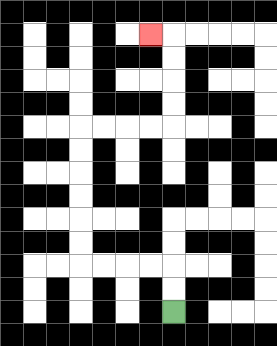{'start': '[7, 13]', 'end': '[6, 1]', 'path_directions': 'U,U,L,L,L,L,U,U,U,U,U,U,R,R,R,R,U,U,U,U,L', 'path_coordinates': '[[7, 13], [7, 12], [7, 11], [6, 11], [5, 11], [4, 11], [3, 11], [3, 10], [3, 9], [3, 8], [3, 7], [3, 6], [3, 5], [4, 5], [5, 5], [6, 5], [7, 5], [7, 4], [7, 3], [7, 2], [7, 1], [6, 1]]'}